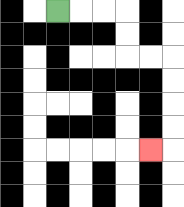{'start': '[2, 0]', 'end': '[6, 6]', 'path_directions': 'R,R,R,D,D,R,R,D,D,D,D,L', 'path_coordinates': '[[2, 0], [3, 0], [4, 0], [5, 0], [5, 1], [5, 2], [6, 2], [7, 2], [7, 3], [7, 4], [7, 5], [7, 6], [6, 6]]'}